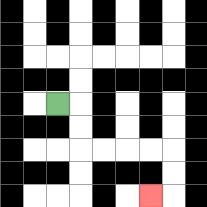{'start': '[2, 4]', 'end': '[6, 8]', 'path_directions': 'R,D,D,R,R,R,R,D,D,L', 'path_coordinates': '[[2, 4], [3, 4], [3, 5], [3, 6], [4, 6], [5, 6], [6, 6], [7, 6], [7, 7], [7, 8], [6, 8]]'}